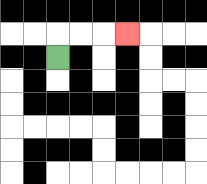{'start': '[2, 2]', 'end': '[5, 1]', 'path_directions': 'U,R,R,R', 'path_coordinates': '[[2, 2], [2, 1], [3, 1], [4, 1], [5, 1]]'}